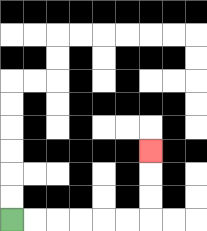{'start': '[0, 9]', 'end': '[6, 6]', 'path_directions': 'R,R,R,R,R,R,U,U,U', 'path_coordinates': '[[0, 9], [1, 9], [2, 9], [3, 9], [4, 9], [5, 9], [6, 9], [6, 8], [6, 7], [6, 6]]'}